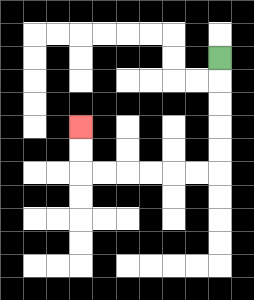{'start': '[9, 2]', 'end': '[3, 5]', 'path_directions': 'D,D,D,D,D,L,L,L,L,L,L,U,U', 'path_coordinates': '[[9, 2], [9, 3], [9, 4], [9, 5], [9, 6], [9, 7], [8, 7], [7, 7], [6, 7], [5, 7], [4, 7], [3, 7], [3, 6], [3, 5]]'}